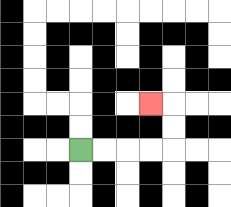{'start': '[3, 6]', 'end': '[6, 4]', 'path_directions': 'R,R,R,R,U,U,L', 'path_coordinates': '[[3, 6], [4, 6], [5, 6], [6, 6], [7, 6], [7, 5], [7, 4], [6, 4]]'}